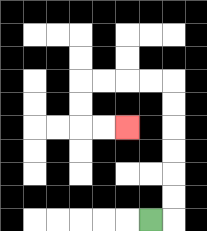{'start': '[6, 9]', 'end': '[5, 5]', 'path_directions': 'R,U,U,U,U,U,U,L,L,L,L,D,D,R,R', 'path_coordinates': '[[6, 9], [7, 9], [7, 8], [7, 7], [7, 6], [7, 5], [7, 4], [7, 3], [6, 3], [5, 3], [4, 3], [3, 3], [3, 4], [3, 5], [4, 5], [5, 5]]'}